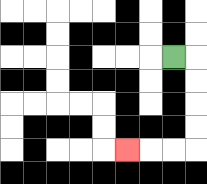{'start': '[7, 2]', 'end': '[5, 6]', 'path_directions': 'R,D,D,D,D,L,L,L', 'path_coordinates': '[[7, 2], [8, 2], [8, 3], [8, 4], [8, 5], [8, 6], [7, 6], [6, 6], [5, 6]]'}